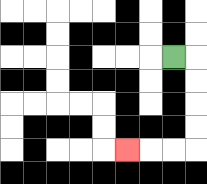{'start': '[7, 2]', 'end': '[5, 6]', 'path_directions': 'R,D,D,D,D,L,L,L', 'path_coordinates': '[[7, 2], [8, 2], [8, 3], [8, 4], [8, 5], [8, 6], [7, 6], [6, 6], [5, 6]]'}